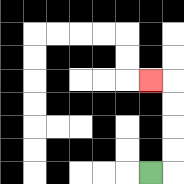{'start': '[6, 7]', 'end': '[6, 3]', 'path_directions': 'R,U,U,U,U,L', 'path_coordinates': '[[6, 7], [7, 7], [7, 6], [7, 5], [7, 4], [7, 3], [6, 3]]'}